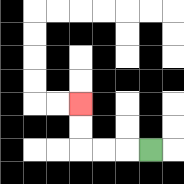{'start': '[6, 6]', 'end': '[3, 4]', 'path_directions': 'L,L,L,U,U', 'path_coordinates': '[[6, 6], [5, 6], [4, 6], [3, 6], [3, 5], [3, 4]]'}